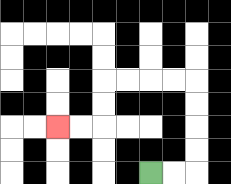{'start': '[6, 7]', 'end': '[2, 5]', 'path_directions': 'R,R,U,U,U,U,L,L,L,L,D,D,L,L', 'path_coordinates': '[[6, 7], [7, 7], [8, 7], [8, 6], [8, 5], [8, 4], [8, 3], [7, 3], [6, 3], [5, 3], [4, 3], [4, 4], [4, 5], [3, 5], [2, 5]]'}